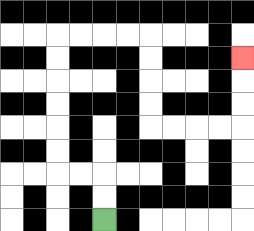{'start': '[4, 9]', 'end': '[10, 2]', 'path_directions': 'U,U,L,L,U,U,U,U,U,U,R,R,R,R,D,D,D,D,R,R,R,R,U,U,U', 'path_coordinates': '[[4, 9], [4, 8], [4, 7], [3, 7], [2, 7], [2, 6], [2, 5], [2, 4], [2, 3], [2, 2], [2, 1], [3, 1], [4, 1], [5, 1], [6, 1], [6, 2], [6, 3], [6, 4], [6, 5], [7, 5], [8, 5], [9, 5], [10, 5], [10, 4], [10, 3], [10, 2]]'}